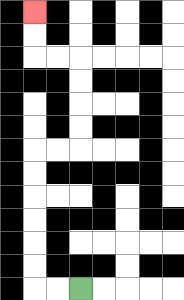{'start': '[3, 12]', 'end': '[1, 0]', 'path_directions': 'L,L,U,U,U,U,U,U,R,R,U,U,U,U,L,L,U,U', 'path_coordinates': '[[3, 12], [2, 12], [1, 12], [1, 11], [1, 10], [1, 9], [1, 8], [1, 7], [1, 6], [2, 6], [3, 6], [3, 5], [3, 4], [3, 3], [3, 2], [2, 2], [1, 2], [1, 1], [1, 0]]'}